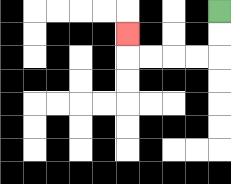{'start': '[9, 0]', 'end': '[5, 1]', 'path_directions': 'D,D,L,L,L,L,U', 'path_coordinates': '[[9, 0], [9, 1], [9, 2], [8, 2], [7, 2], [6, 2], [5, 2], [5, 1]]'}